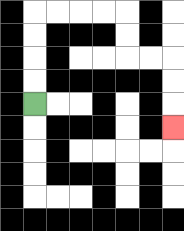{'start': '[1, 4]', 'end': '[7, 5]', 'path_directions': 'U,U,U,U,R,R,R,R,D,D,R,R,D,D,D', 'path_coordinates': '[[1, 4], [1, 3], [1, 2], [1, 1], [1, 0], [2, 0], [3, 0], [4, 0], [5, 0], [5, 1], [5, 2], [6, 2], [7, 2], [7, 3], [7, 4], [7, 5]]'}